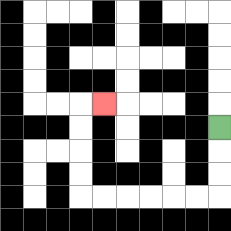{'start': '[9, 5]', 'end': '[4, 4]', 'path_directions': 'D,D,D,L,L,L,L,L,L,U,U,U,U,R', 'path_coordinates': '[[9, 5], [9, 6], [9, 7], [9, 8], [8, 8], [7, 8], [6, 8], [5, 8], [4, 8], [3, 8], [3, 7], [3, 6], [3, 5], [3, 4], [4, 4]]'}